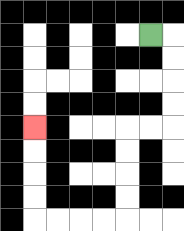{'start': '[6, 1]', 'end': '[1, 5]', 'path_directions': 'R,D,D,D,D,L,L,D,D,D,D,L,L,L,L,U,U,U,U', 'path_coordinates': '[[6, 1], [7, 1], [7, 2], [7, 3], [7, 4], [7, 5], [6, 5], [5, 5], [5, 6], [5, 7], [5, 8], [5, 9], [4, 9], [3, 9], [2, 9], [1, 9], [1, 8], [1, 7], [1, 6], [1, 5]]'}